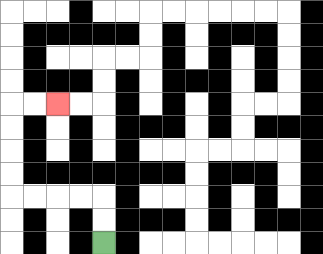{'start': '[4, 10]', 'end': '[2, 4]', 'path_directions': 'U,U,L,L,L,L,U,U,U,U,R,R', 'path_coordinates': '[[4, 10], [4, 9], [4, 8], [3, 8], [2, 8], [1, 8], [0, 8], [0, 7], [0, 6], [0, 5], [0, 4], [1, 4], [2, 4]]'}